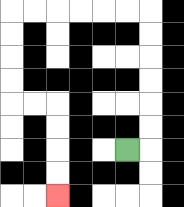{'start': '[5, 6]', 'end': '[2, 8]', 'path_directions': 'R,U,U,U,U,U,U,L,L,L,L,L,L,D,D,D,D,R,R,D,D,D,D', 'path_coordinates': '[[5, 6], [6, 6], [6, 5], [6, 4], [6, 3], [6, 2], [6, 1], [6, 0], [5, 0], [4, 0], [3, 0], [2, 0], [1, 0], [0, 0], [0, 1], [0, 2], [0, 3], [0, 4], [1, 4], [2, 4], [2, 5], [2, 6], [2, 7], [2, 8]]'}